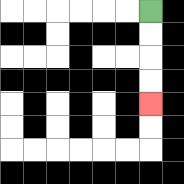{'start': '[6, 0]', 'end': '[6, 4]', 'path_directions': 'D,D,D,D', 'path_coordinates': '[[6, 0], [6, 1], [6, 2], [6, 3], [6, 4]]'}